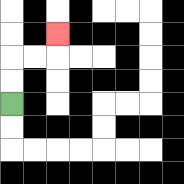{'start': '[0, 4]', 'end': '[2, 1]', 'path_directions': 'U,U,R,R,U', 'path_coordinates': '[[0, 4], [0, 3], [0, 2], [1, 2], [2, 2], [2, 1]]'}